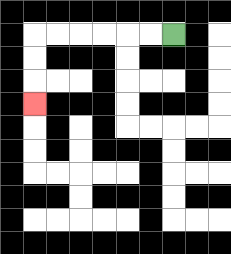{'start': '[7, 1]', 'end': '[1, 4]', 'path_directions': 'L,L,L,L,L,L,D,D,D', 'path_coordinates': '[[7, 1], [6, 1], [5, 1], [4, 1], [3, 1], [2, 1], [1, 1], [1, 2], [1, 3], [1, 4]]'}